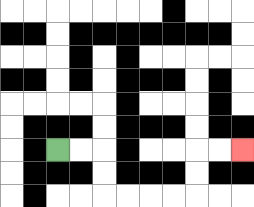{'start': '[2, 6]', 'end': '[10, 6]', 'path_directions': 'R,R,D,D,R,R,R,R,U,U,R,R', 'path_coordinates': '[[2, 6], [3, 6], [4, 6], [4, 7], [4, 8], [5, 8], [6, 8], [7, 8], [8, 8], [8, 7], [8, 6], [9, 6], [10, 6]]'}